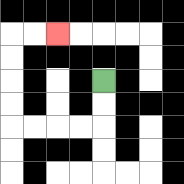{'start': '[4, 3]', 'end': '[2, 1]', 'path_directions': 'D,D,L,L,L,L,U,U,U,U,R,R', 'path_coordinates': '[[4, 3], [4, 4], [4, 5], [3, 5], [2, 5], [1, 5], [0, 5], [0, 4], [0, 3], [0, 2], [0, 1], [1, 1], [2, 1]]'}